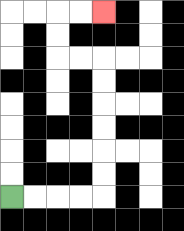{'start': '[0, 8]', 'end': '[4, 0]', 'path_directions': 'R,R,R,R,U,U,U,U,U,U,L,L,U,U,R,R', 'path_coordinates': '[[0, 8], [1, 8], [2, 8], [3, 8], [4, 8], [4, 7], [4, 6], [4, 5], [4, 4], [4, 3], [4, 2], [3, 2], [2, 2], [2, 1], [2, 0], [3, 0], [4, 0]]'}